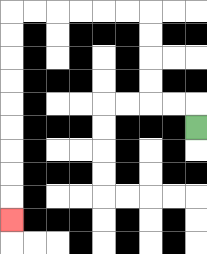{'start': '[8, 5]', 'end': '[0, 9]', 'path_directions': 'U,L,L,U,U,U,U,L,L,L,L,L,L,D,D,D,D,D,D,D,D,D', 'path_coordinates': '[[8, 5], [8, 4], [7, 4], [6, 4], [6, 3], [6, 2], [6, 1], [6, 0], [5, 0], [4, 0], [3, 0], [2, 0], [1, 0], [0, 0], [0, 1], [0, 2], [0, 3], [0, 4], [0, 5], [0, 6], [0, 7], [0, 8], [0, 9]]'}